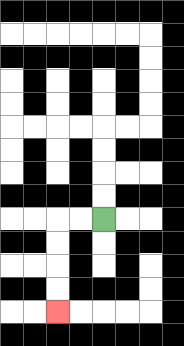{'start': '[4, 9]', 'end': '[2, 13]', 'path_directions': 'L,L,D,D,D,D', 'path_coordinates': '[[4, 9], [3, 9], [2, 9], [2, 10], [2, 11], [2, 12], [2, 13]]'}